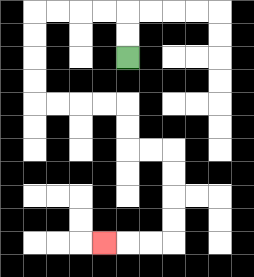{'start': '[5, 2]', 'end': '[4, 10]', 'path_directions': 'U,U,L,L,L,L,D,D,D,D,R,R,R,R,D,D,R,R,D,D,D,D,L,L,L', 'path_coordinates': '[[5, 2], [5, 1], [5, 0], [4, 0], [3, 0], [2, 0], [1, 0], [1, 1], [1, 2], [1, 3], [1, 4], [2, 4], [3, 4], [4, 4], [5, 4], [5, 5], [5, 6], [6, 6], [7, 6], [7, 7], [7, 8], [7, 9], [7, 10], [6, 10], [5, 10], [4, 10]]'}